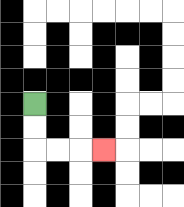{'start': '[1, 4]', 'end': '[4, 6]', 'path_directions': 'D,D,R,R,R', 'path_coordinates': '[[1, 4], [1, 5], [1, 6], [2, 6], [3, 6], [4, 6]]'}